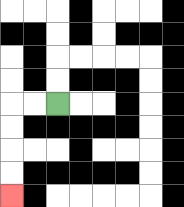{'start': '[2, 4]', 'end': '[0, 8]', 'path_directions': 'L,L,D,D,D,D', 'path_coordinates': '[[2, 4], [1, 4], [0, 4], [0, 5], [0, 6], [0, 7], [0, 8]]'}